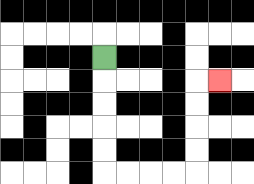{'start': '[4, 2]', 'end': '[9, 3]', 'path_directions': 'D,D,D,D,D,R,R,R,R,U,U,U,U,R', 'path_coordinates': '[[4, 2], [4, 3], [4, 4], [4, 5], [4, 6], [4, 7], [5, 7], [6, 7], [7, 7], [8, 7], [8, 6], [8, 5], [8, 4], [8, 3], [9, 3]]'}